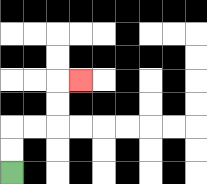{'start': '[0, 7]', 'end': '[3, 3]', 'path_directions': 'U,U,R,R,U,U,R', 'path_coordinates': '[[0, 7], [0, 6], [0, 5], [1, 5], [2, 5], [2, 4], [2, 3], [3, 3]]'}